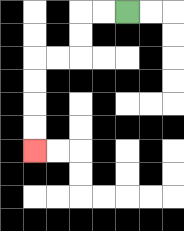{'start': '[5, 0]', 'end': '[1, 6]', 'path_directions': 'L,L,D,D,L,L,D,D,D,D', 'path_coordinates': '[[5, 0], [4, 0], [3, 0], [3, 1], [3, 2], [2, 2], [1, 2], [1, 3], [1, 4], [1, 5], [1, 6]]'}